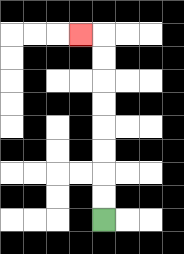{'start': '[4, 9]', 'end': '[3, 1]', 'path_directions': 'U,U,U,U,U,U,U,U,L', 'path_coordinates': '[[4, 9], [4, 8], [4, 7], [4, 6], [4, 5], [4, 4], [4, 3], [4, 2], [4, 1], [3, 1]]'}